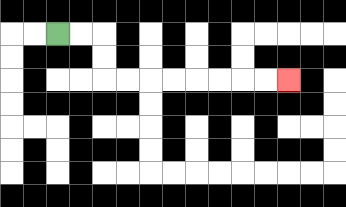{'start': '[2, 1]', 'end': '[12, 3]', 'path_directions': 'R,R,D,D,R,R,R,R,R,R,R,R', 'path_coordinates': '[[2, 1], [3, 1], [4, 1], [4, 2], [4, 3], [5, 3], [6, 3], [7, 3], [8, 3], [9, 3], [10, 3], [11, 3], [12, 3]]'}